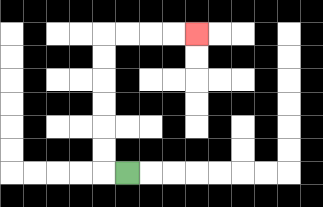{'start': '[5, 7]', 'end': '[8, 1]', 'path_directions': 'L,U,U,U,U,U,U,R,R,R,R', 'path_coordinates': '[[5, 7], [4, 7], [4, 6], [4, 5], [4, 4], [4, 3], [4, 2], [4, 1], [5, 1], [6, 1], [7, 1], [8, 1]]'}